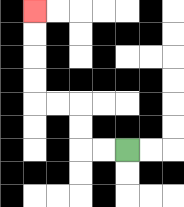{'start': '[5, 6]', 'end': '[1, 0]', 'path_directions': 'L,L,U,U,L,L,U,U,U,U', 'path_coordinates': '[[5, 6], [4, 6], [3, 6], [3, 5], [3, 4], [2, 4], [1, 4], [1, 3], [1, 2], [1, 1], [1, 0]]'}